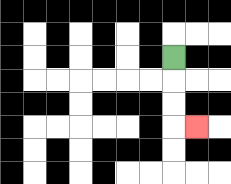{'start': '[7, 2]', 'end': '[8, 5]', 'path_directions': 'D,D,D,R', 'path_coordinates': '[[7, 2], [7, 3], [7, 4], [7, 5], [8, 5]]'}